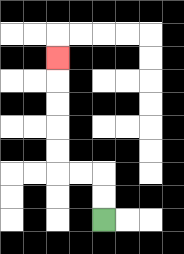{'start': '[4, 9]', 'end': '[2, 2]', 'path_directions': 'U,U,L,L,U,U,U,U,U', 'path_coordinates': '[[4, 9], [4, 8], [4, 7], [3, 7], [2, 7], [2, 6], [2, 5], [2, 4], [2, 3], [2, 2]]'}